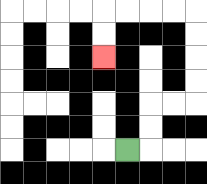{'start': '[5, 6]', 'end': '[4, 2]', 'path_directions': 'R,U,U,R,R,U,U,U,U,L,L,L,L,D,D', 'path_coordinates': '[[5, 6], [6, 6], [6, 5], [6, 4], [7, 4], [8, 4], [8, 3], [8, 2], [8, 1], [8, 0], [7, 0], [6, 0], [5, 0], [4, 0], [4, 1], [4, 2]]'}